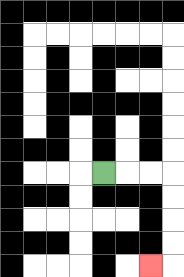{'start': '[4, 7]', 'end': '[6, 11]', 'path_directions': 'R,R,R,D,D,D,D,L', 'path_coordinates': '[[4, 7], [5, 7], [6, 7], [7, 7], [7, 8], [7, 9], [7, 10], [7, 11], [6, 11]]'}